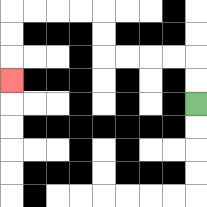{'start': '[8, 4]', 'end': '[0, 3]', 'path_directions': 'U,U,L,L,L,L,U,U,L,L,L,L,D,D,D', 'path_coordinates': '[[8, 4], [8, 3], [8, 2], [7, 2], [6, 2], [5, 2], [4, 2], [4, 1], [4, 0], [3, 0], [2, 0], [1, 0], [0, 0], [0, 1], [0, 2], [0, 3]]'}